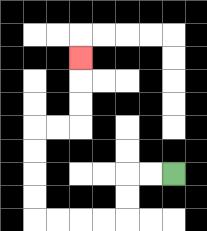{'start': '[7, 7]', 'end': '[3, 2]', 'path_directions': 'L,L,D,D,L,L,L,L,U,U,U,U,R,R,U,U,U', 'path_coordinates': '[[7, 7], [6, 7], [5, 7], [5, 8], [5, 9], [4, 9], [3, 9], [2, 9], [1, 9], [1, 8], [1, 7], [1, 6], [1, 5], [2, 5], [3, 5], [3, 4], [3, 3], [3, 2]]'}